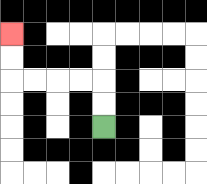{'start': '[4, 5]', 'end': '[0, 1]', 'path_directions': 'U,U,L,L,L,L,U,U', 'path_coordinates': '[[4, 5], [4, 4], [4, 3], [3, 3], [2, 3], [1, 3], [0, 3], [0, 2], [0, 1]]'}